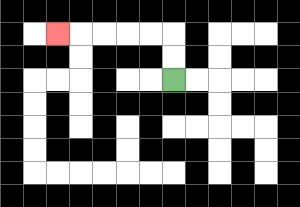{'start': '[7, 3]', 'end': '[2, 1]', 'path_directions': 'U,U,L,L,L,L,L', 'path_coordinates': '[[7, 3], [7, 2], [7, 1], [6, 1], [5, 1], [4, 1], [3, 1], [2, 1]]'}